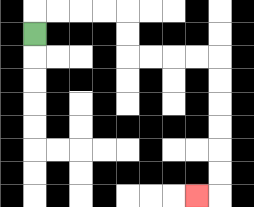{'start': '[1, 1]', 'end': '[8, 8]', 'path_directions': 'U,R,R,R,R,D,D,R,R,R,R,D,D,D,D,D,D,L', 'path_coordinates': '[[1, 1], [1, 0], [2, 0], [3, 0], [4, 0], [5, 0], [5, 1], [5, 2], [6, 2], [7, 2], [8, 2], [9, 2], [9, 3], [9, 4], [9, 5], [9, 6], [9, 7], [9, 8], [8, 8]]'}